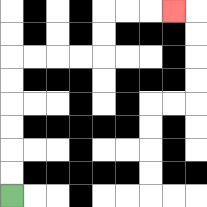{'start': '[0, 8]', 'end': '[7, 0]', 'path_directions': 'U,U,U,U,U,U,R,R,R,R,U,U,R,R,R', 'path_coordinates': '[[0, 8], [0, 7], [0, 6], [0, 5], [0, 4], [0, 3], [0, 2], [1, 2], [2, 2], [3, 2], [4, 2], [4, 1], [4, 0], [5, 0], [6, 0], [7, 0]]'}